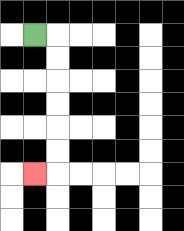{'start': '[1, 1]', 'end': '[1, 7]', 'path_directions': 'R,D,D,D,D,D,D,L', 'path_coordinates': '[[1, 1], [2, 1], [2, 2], [2, 3], [2, 4], [2, 5], [2, 6], [2, 7], [1, 7]]'}